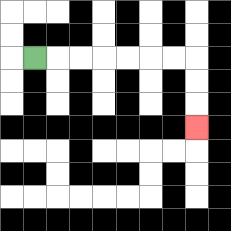{'start': '[1, 2]', 'end': '[8, 5]', 'path_directions': 'R,R,R,R,R,R,R,D,D,D', 'path_coordinates': '[[1, 2], [2, 2], [3, 2], [4, 2], [5, 2], [6, 2], [7, 2], [8, 2], [8, 3], [8, 4], [8, 5]]'}